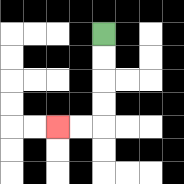{'start': '[4, 1]', 'end': '[2, 5]', 'path_directions': 'D,D,D,D,L,L', 'path_coordinates': '[[4, 1], [4, 2], [4, 3], [4, 4], [4, 5], [3, 5], [2, 5]]'}